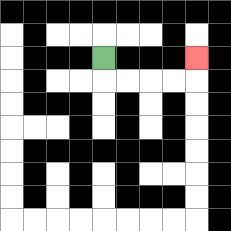{'start': '[4, 2]', 'end': '[8, 2]', 'path_directions': 'D,R,R,R,R,U', 'path_coordinates': '[[4, 2], [4, 3], [5, 3], [6, 3], [7, 3], [8, 3], [8, 2]]'}